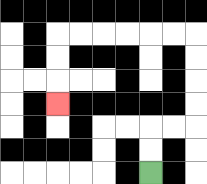{'start': '[6, 7]', 'end': '[2, 4]', 'path_directions': 'U,U,R,R,U,U,U,U,L,L,L,L,L,L,D,D,D', 'path_coordinates': '[[6, 7], [6, 6], [6, 5], [7, 5], [8, 5], [8, 4], [8, 3], [8, 2], [8, 1], [7, 1], [6, 1], [5, 1], [4, 1], [3, 1], [2, 1], [2, 2], [2, 3], [2, 4]]'}